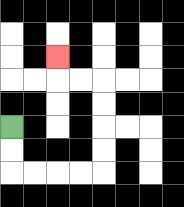{'start': '[0, 5]', 'end': '[2, 2]', 'path_directions': 'D,D,R,R,R,R,U,U,U,U,L,L,U', 'path_coordinates': '[[0, 5], [0, 6], [0, 7], [1, 7], [2, 7], [3, 7], [4, 7], [4, 6], [4, 5], [4, 4], [4, 3], [3, 3], [2, 3], [2, 2]]'}